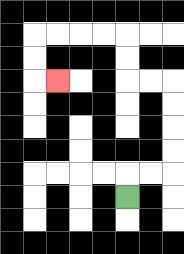{'start': '[5, 8]', 'end': '[2, 3]', 'path_directions': 'U,R,R,U,U,U,U,L,L,U,U,L,L,L,L,D,D,R', 'path_coordinates': '[[5, 8], [5, 7], [6, 7], [7, 7], [7, 6], [7, 5], [7, 4], [7, 3], [6, 3], [5, 3], [5, 2], [5, 1], [4, 1], [3, 1], [2, 1], [1, 1], [1, 2], [1, 3], [2, 3]]'}